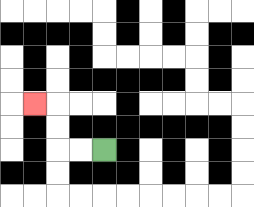{'start': '[4, 6]', 'end': '[1, 4]', 'path_directions': 'L,L,U,U,L', 'path_coordinates': '[[4, 6], [3, 6], [2, 6], [2, 5], [2, 4], [1, 4]]'}